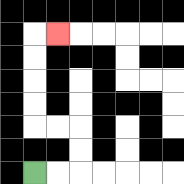{'start': '[1, 7]', 'end': '[2, 1]', 'path_directions': 'R,R,U,U,L,L,U,U,U,U,R', 'path_coordinates': '[[1, 7], [2, 7], [3, 7], [3, 6], [3, 5], [2, 5], [1, 5], [1, 4], [1, 3], [1, 2], [1, 1], [2, 1]]'}